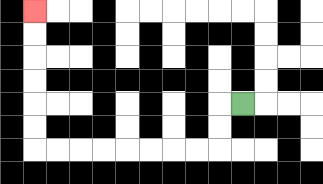{'start': '[10, 4]', 'end': '[1, 0]', 'path_directions': 'L,D,D,L,L,L,L,L,L,L,L,U,U,U,U,U,U', 'path_coordinates': '[[10, 4], [9, 4], [9, 5], [9, 6], [8, 6], [7, 6], [6, 6], [5, 6], [4, 6], [3, 6], [2, 6], [1, 6], [1, 5], [1, 4], [1, 3], [1, 2], [1, 1], [1, 0]]'}